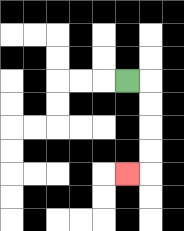{'start': '[5, 3]', 'end': '[5, 7]', 'path_directions': 'R,D,D,D,D,L', 'path_coordinates': '[[5, 3], [6, 3], [6, 4], [6, 5], [6, 6], [6, 7], [5, 7]]'}